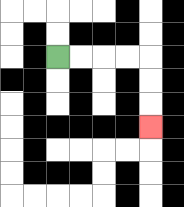{'start': '[2, 2]', 'end': '[6, 5]', 'path_directions': 'R,R,R,R,D,D,D', 'path_coordinates': '[[2, 2], [3, 2], [4, 2], [5, 2], [6, 2], [6, 3], [6, 4], [6, 5]]'}